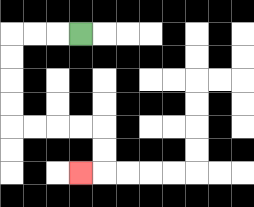{'start': '[3, 1]', 'end': '[3, 7]', 'path_directions': 'L,L,L,D,D,D,D,R,R,R,R,D,D,L', 'path_coordinates': '[[3, 1], [2, 1], [1, 1], [0, 1], [0, 2], [0, 3], [0, 4], [0, 5], [1, 5], [2, 5], [3, 5], [4, 5], [4, 6], [4, 7], [3, 7]]'}